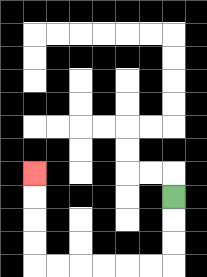{'start': '[7, 8]', 'end': '[1, 7]', 'path_directions': 'D,D,D,L,L,L,L,L,L,U,U,U,U', 'path_coordinates': '[[7, 8], [7, 9], [7, 10], [7, 11], [6, 11], [5, 11], [4, 11], [3, 11], [2, 11], [1, 11], [1, 10], [1, 9], [1, 8], [1, 7]]'}